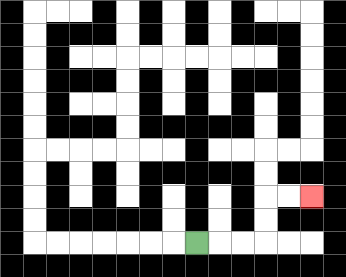{'start': '[8, 10]', 'end': '[13, 8]', 'path_directions': 'R,R,R,U,U,R,R', 'path_coordinates': '[[8, 10], [9, 10], [10, 10], [11, 10], [11, 9], [11, 8], [12, 8], [13, 8]]'}